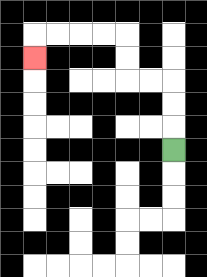{'start': '[7, 6]', 'end': '[1, 2]', 'path_directions': 'U,U,U,L,L,U,U,L,L,L,L,D', 'path_coordinates': '[[7, 6], [7, 5], [7, 4], [7, 3], [6, 3], [5, 3], [5, 2], [5, 1], [4, 1], [3, 1], [2, 1], [1, 1], [1, 2]]'}